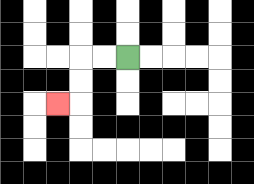{'start': '[5, 2]', 'end': '[2, 4]', 'path_directions': 'L,L,D,D,L', 'path_coordinates': '[[5, 2], [4, 2], [3, 2], [3, 3], [3, 4], [2, 4]]'}